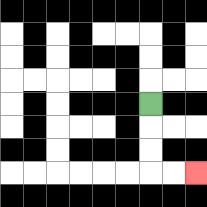{'start': '[6, 4]', 'end': '[8, 7]', 'path_directions': 'D,D,D,R,R', 'path_coordinates': '[[6, 4], [6, 5], [6, 6], [6, 7], [7, 7], [8, 7]]'}